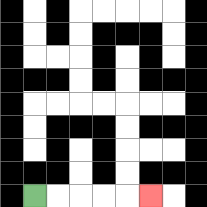{'start': '[1, 8]', 'end': '[6, 8]', 'path_directions': 'R,R,R,R,R', 'path_coordinates': '[[1, 8], [2, 8], [3, 8], [4, 8], [5, 8], [6, 8]]'}